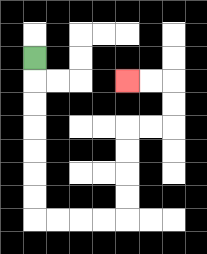{'start': '[1, 2]', 'end': '[5, 3]', 'path_directions': 'D,D,D,D,D,D,D,R,R,R,R,U,U,U,U,R,R,U,U,L,L', 'path_coordinates': '[[1, 2], [1, 3], [1, 4], [1, 5], [1, 6], [1, 7], [1, 8], [1, 9], [2, 9], [3, 9], [4, 9], [5, 9], [5, 8], [5, 7], [5, 6], [5, 5], [6, 5], [7, 5], [7, 4], [7, 3], [6, 3], [5, 3]]'}